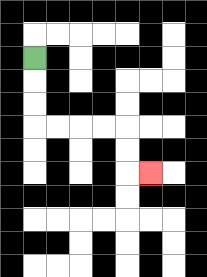{'start': '[1, 2]', 'end': '[6, 7]', 'path_directions': 'D,D,D,R,R,R,R,D,D,R', 'path_coordinates': '[[1, 2], [1, 3], [1, 4], [1, 5], [2, 5], [3, 5], [4, 5], [5, 5], [5, 6], [5, 7], [6, 7]]'}